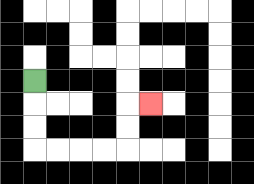{'start': '[1, 3]', 'end': '[6, 4]', 'path_directions': 'D,D,D,R,R,R,R,U,U,R', 'path_coordinates': '[[1, 3], [1, 4], [1, 5], [1, 6], [2, 6], [3, 6], [4, 6], [5, 6], [5, 5], [5, 4], [6, 4]]'}